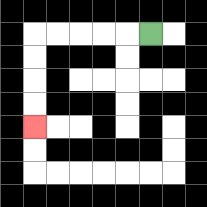{'start': '[6, 1]', 'end': '[1, 5]', 'path_directions': 'L,L,L,L,L,D,D,D,D', 'path_coordinates': '[[6, 1], [5, 1], [4, 1], [3, 1], [2, 1], [1, 1], [1, 2], [1, 3], [1, 4], [1, 5]]'}